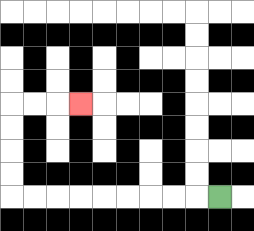{'start': '[9, 8]', 'end': '[3, 4]', 'path_directions': 'L,L,L,L,L,L,L,L,L,U,U,U,U,R,R,R', 'path_coordinates': '[[9, 8], [8, 8], [7, 8], [6, 8], [5, 8], [4, 8], [3, 8], [2, 8], [1, 8], [0, 8], [0, 7], [0, 6], [0, 5], [0, 4], [1, 4], [2, 4], [3, 4]]'}